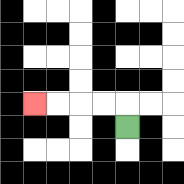{'start': '[5, 5]', 'end': '[1, 4]', 'path_directions': 'U,L,L,L,L', 'path_coordinates': '[[5, 5], [5, 4], [4, 4], [3, 4], [2, 4], [1, 4]]'}